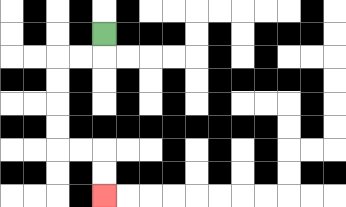{'start': '[4, 1]', 'end': '[4, 8]', 'path_directions': 'D,L,L,D,D,D,D,R,R,D,D', 'path_coordinates': '[[4, 1], [4, 2], [3, 2], [2, 2], [2, 3], [2, 4], [2, 5], [2, 6], [3, 6], [4, 6], [4, 7], [4, 8]]'}